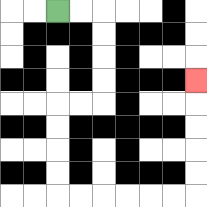{'start': '[2, 0]', 'end': '[8, 3]', 'path_directions': 'R,R,D,D,D,D,L,L,D,D,D,D,R,R,R,R,R,R,U,U,U,U,U', 'path_coordinates': '[[2, 0], [3, 0], [4, 0], [4, 1], [4, 2], [4, 3], [4, 4], [3, 4], [2, 4], [2, 5], [2, 6], [2, 7], [2, 8], [3, 8], [4, 8], [5, 8], [6, 8], [7, 8], [8, 8], [8, 7], [8, 6], [8, 5], [8, 4], [8, 3]]'}